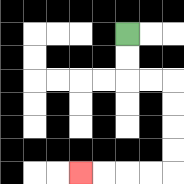{'start': '[5, 1]', 'end': '[3, 7]', 'path_directions': 'D,D,R,R,D,D,D,D,L,L,L,L', 'path_coordinates': '[[5, 1], [5, 2], [5, 3], [6, 3], [7, 3], [7, 4], [7, 5], [7, 6], [7, 7], [6, 7], [5, 7], [4, 7], [3, 7]]'}